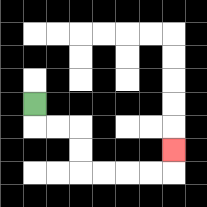{'start': '[1, 4]', 'end': '[7, 6]', 'path_directions': 'D,R,R,D,D,R,R,R,R,U', 'path_coordinates': '[[1, 4], [1, 5], [2, 5], [3, 5], [3, 6], [3, 7], [4, 7], [5, 7], [6, 7], [7, 7], [7, 6]]'}